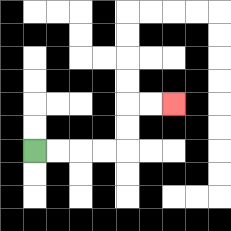{'start': '[1, 6]', 'end': '[7, 4]', 'path_directions': 'R,R,R,R,U,U,R,R', 'path_coordinates': '[[1, 6], [2, 6], [3, 6], [4, 6], [5, 6], [5, 5], [5, 4], [6, 4], [7, 4]]'}